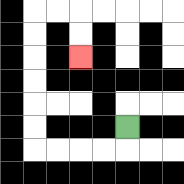{'start': '[5, 5]', 'end': '[3, 2]', 'path_directions': 'D,L,L,L,L,U,U,U,U,U,U,R,R,D,D', 'path_coordinates': '[[5, 5], [5, 6], [4, 6], [3, 6], [2, 6], [1, 6], [1, 5], [1, 4], [1, 3], [1, 2], [1, 1], [1, 0], [2, 0], [3, 0], [3, 1], [3, 2]]'}